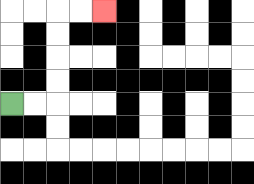{'start': '[0, 4]', 'end': '[4, 0]', 'path_directions': 'R,R,U,U,U,U,R,R', 'path_coordinates': '[[0, 4], [1, 4], [2, 4], [2, 3], [2, 2], [2, 1], [2, 0], [3, 0], [4, 0]]'}